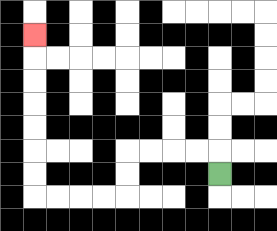{'start': '[9, 7]', 'end': '[1, 1]', 'path_directions': 'U,L,L,L,L,D,D,L,L,L,L,U,U,U,U,U,U,U', 'path_coordinates': '[[9, 7], [9, 6], [8, 6], [7, 6], [6, 6], [5, 6], [5, 7], [5, 8], [4, 8], [3, 8], [2, 8], [1, 8], [1, 7], [1, 6], [1, 5], [1, 4], [1, 3], [1, 2], [1, 1]]'}